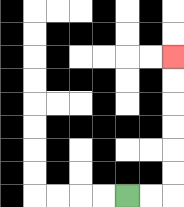{'start': '[5, 8]', 'end': '[7, 2]', 'path_directions': 'R,R,U,U,U,U,U,U', 'path_coordinates': '[[5, 8], [6, 8], [7, 8], [7, 7], [7, 6], [7, 5], [7, 4], [7, 3], [7, 2]]'}